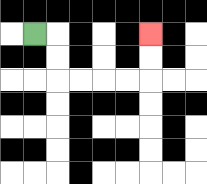{'start': '[1, 1]', 'end': '[6, 1]', 'path_directions': 'R,D,D,R,R,R,R,U,U', 'path_coordinates': '[[1, 1], [2, 1], [2, 2], [2, 3], [3, 3], [4, 3], [5, 3], [6, 3], [6, 2], [6, 1]]'}